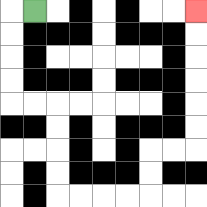{'start': '[1, 0]', 'end': '[8, 0]', 'path_directions': 'L,D,D,D,D,R,R,D,D,D,D,R,R,R,R,U,U,R,R,U,U,U,U,U,U', 'path_coordinates': '[[1, 0], [0, 0], [0, 1], [0, 2], [0, 3], [0, 4], [1, 4], [2, 4], [2, 5], [2, 6], [2, 7], [2, 8], [3, 8], [4, 8], [5, 8], [6, 8], [6, 7], [6, 6], [7, 6], [8, 6], [8, 5], [8, 4], [8, 3], [8, 2], [8, 1], [8, 0]]'}